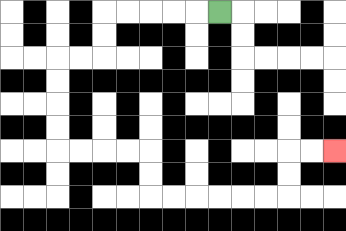{'start': '[9, 0]', 'end': '[14, 6]', 'path_directions': 'L,L,L,L,L,D,D,L,L,D,D,D,D,R,R,R,R,D,D,R,R,R,R,R,R,U,U,R,R', 'path_coordinates': '[[9, 0], [8, 0], [7, 0], [6, 0], [5, 0], [4, 0], [4, 1], [4, 2], [3, 2], [2, 2], [2, 3], [2, 4], [2, 5], [2, 6], [3, 6], [4, 6], [5, 6], [6, 6], [6, 7], [6, 8], [7, 8], [8, 8], [9, 8], [10, 8], [11, 8], [12, 8], [12, 7], [12, 6], [13, 6], [14, 6]]'}